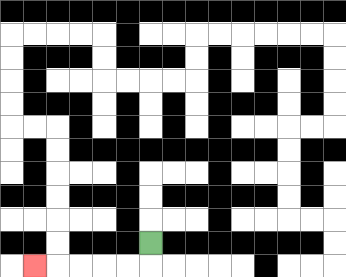{'start': '[6, 10]', 'end': '[1, 11]', 'path_directions': 'D,L,L,L,L,L', 'path_coordinates': '[[6, 10], [6, 11], [5, 11], [4, 11], [3, 11], [2, 11], [1, 11]]'}